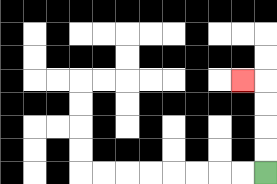{'start': '[11, 7]', 'end': '[10, 3]', 'path_directions': 'U,U,U,U,L', 'path_coordinates': '[[11, 7], [11, 6], [11, 5], [11, 4], [11, 3], [10, 3]]'}